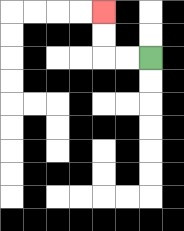{'start': '[6, 2]', 'end': '[4, 0]', 'path_directions': 'L,L,U,U', 'path_coordinates': '[[6, 2], [5, 2], [4, 2], [4, 1], [4, 0]]'}